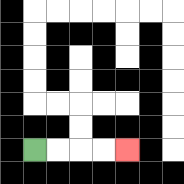{'start': '[1, 6]', 'end': '[5, 6]', 'path_directions': 'R,R,R,R', 'path_coordinates': '[[1, 6], [2, 6], [3, 6], [4, 6], [5, 6]]'}